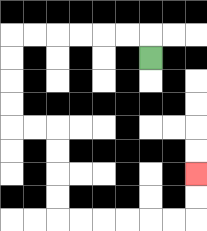{'start': '[6, 2]', 'end': '[8, 7]', 'path_directions': 'U,L,L,L,L,L,L,D,D,D,D,R,R,D,D,D,D,R,R,R,R,R,R,U,U', 'path_coordinates': '[[6, 2], [6, 1], [5, 1], [4, 1], [3, 1], [2, 1], [1, 1], [0, 1], [0, 2], [0, 3], [0, 4], [0, 5], [1, 5], [2, 5], [2, 6], [2, 7], [2, 8], [2, 9], [3, 9], [4, 9], [5, 9], [6, 9], [7, 9], [8, 9], [8, 8], [8, 7]]'}